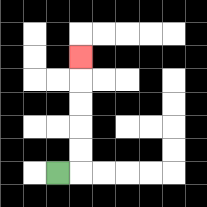{'start': '[2, 7]', 'end': '[3, 2]', 'path_directions': 'R,U,U,U,U,U', 'path_coordinates': '[[2, 7], [3, 7], [3, 6], [3, 5], [3, 4], [3, 3], [3, 2]]'}